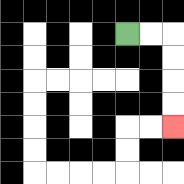{'start': '[5, 1]', 'end': '[7, 5]', 'path_directions': 'R,R,D,D,D,D', 'path_coordinates': '[[5, 1], [6, 1], [7, 1], [7, 2], [7, 3], [7, 4], [7, 5]]'}